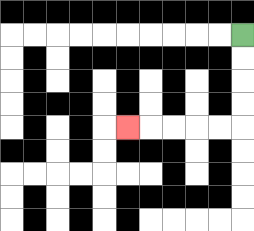{'start': '[10, 1]', 'end': '[5, 5]', 'path_directions': 'D,D,D,D,L,L,L,L,L', 'path_coordinates': '[[10, 1], [10, 2], [10, 3], [10, 4], [10, 5], [9, 5], [8, 5], [7, 5], [6, 5], [5, 5]]'}